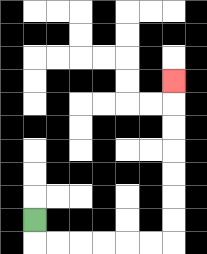{'start': '[1, 9]', 'end': '[7, 3]', 'path_directions': 'D,R,R,R,R,R,R,U,U,U,U,U,U,U', 'path_coordinates': '[[1, 9], [1, 10], [2, 10], [3, 10], [4, 10], [5, 10], [6, 10], [7, 10], [7, 9], [7, 8], [7, 7], [7, 6], [7, 5], [7, 4], [7, 3]]'}